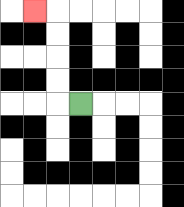{'start': '[3, 4]', 'end': '[1, 0]', 'path_directions': 'L,U,U,U,U,L', 'path_coordinates': '[[3, 4], [2, 4], [2, 3], [2, 2], [2, 1], [2, 0], [1, 0]]'}